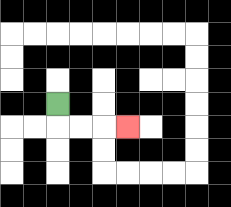{'start': '[2, 4]', 'end': '[5, 5]', 'path_directions': 'D,R,R,R', 'path_coordinates': '[[2, 4], [2, 5], [3, 5], [4, 5], [5, 5]]'}